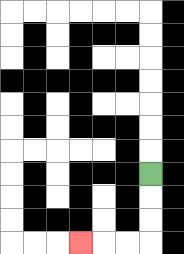{'start': '[6, 7]', 'end': '[3, 10]', 'path_directions': 'D,D,D,L,L,L', 'path_coordinates': '[[6, 7], [6, 8], [6, 9], [6, 10], [5, 10], [4, 10], [3, 10]]'}